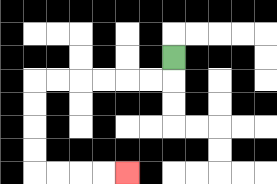{'start': '[7, 2]', 'end': '[5, 7]', 'path_directions': 'D,L,L,L,L,L,L,D,D,D,D,R,R,R,R', 'path_coordinates': '[[7, 2], [7, 3], [6, 3], [5, 3], [4, 3], [3, 3], [2, 3], [1, 3], [1, 4], [1, 5], [1, 6], [1, 7], [2, 7], [3, 7], [4, 7], [5, 7]]'}